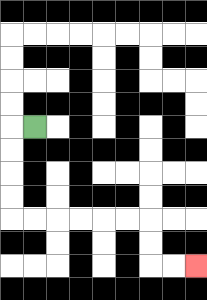{'start': '[1, 5]', 'end': '[8, 11]', 'path_directions': 'L,D,D,D,D,R,R,R,R,R,R,D,D,R,R', 'path_coordinates': '[[1, 5], [0, 5], [0, 6], [0, 7], [0, 8], [0, 9], [1, 9], [2, 9], [3, 9], [4, 9], [5, 9], [6, 9], [6, 10], [6, 11], [7, 11], [8, 11]]'}